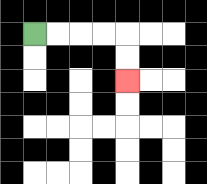{'start': '[1, 1]', 'end': '[5, 3]', 'path_directions': 'R,R,R,R,D,D', 'path_coordinates': '[[1, 1], [2, 1], [3, 1], [4, 1], [5, 1], [5, 2], [5, 3]]'}